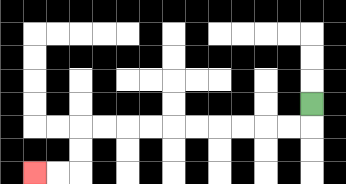{'start': '[13, 4]', 'end': '[1, 7]', 'path_directions': 'D,L,L,L,L,L,L,L,L,L,L,D,D,L,L', 'path_coordinates': '[[13, 4], [13, 5], [12, 5], [11, 5], [10, 5], [9, 5], [8, 5], [7, 5], [6, 5], [5, 5], [4, 5], [3, 5], [3, 6], [3, 7], [2, 7], [1, 7]]'}